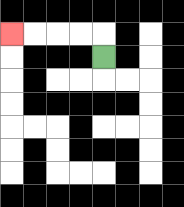{'start': '[4, 2]', 'end': '[0, 1]', 'path_directions': 'U,L,L,L,L', 'path_coordinates': '[[4, 2], [4, 1], [3, 1], [2, 1], [1, 1], [0, 1]]'}